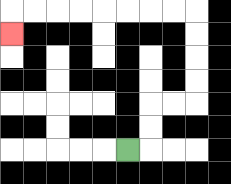{'start': '[5, 6]', 'end': '[0, 1]', 'path_directions': 'R,U,U,R,R,U,U,U,U,L,L,L,L,L,L,L,L,D', 'path_coordinates': '[[5, 6], [6, 6], [6, 5], [6, 4], [7, 4], [8, 4], [8, 3], [8, 2], [8, 1], [8, 0], [7, 0], [6, 0], [5, 0], [4, 0], [3, 0], [2, 0], [1, 0], [0, 0], [0, 1]]'}